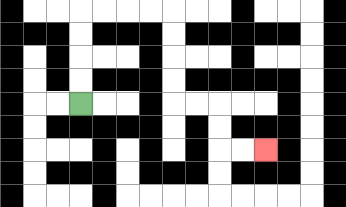{'start': '[3, 4]', 'end': '[11, 6]', 'path_directions': 'U,U,U,U,R,R,R,R,D,D,D,D,R,R,D,D,R,R', 'path_coordinates': '[[3, 4], [3, 3], [3, 2], [3, 1], [3, 0], [4, 0], [5, 0], [6, 0], [7, 0], [7, 1], [7, 2], [7, 3], [7, 4], [8, 4], [9, 4], [9, 5], [9, 6], [10, 6], [11, 6]]'}